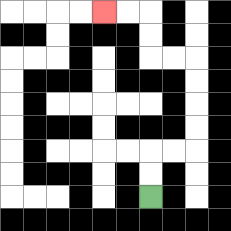{'start': '[6, 8]', 'end': '[4, 0]', 'path_directions': 'U,U,R,R,U,U,U,U,L,L,U,U,L,L', 'path_coordinates': '[[6, 8], [6, 7], [6, 6], [7, 6], [8, 6], [8, 5], [8, 4], [8, 3], [8, 2], [7, 2], [6, 2], [6, 1], [6, 0], [5, 0], [4, 0]]'}